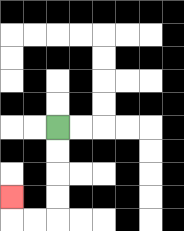{'start': '[2, 5]', 'end': '[0, 8]', 'path_directions': 'D,D,D,D,L,L,U', 'path_coordinates': '[[2, 5], [2, 6], [2, 7], [2, 8], [2, 9], [1, 9], [0, 9], [0, 8]]'}